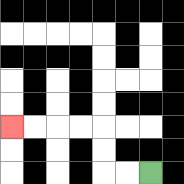{'start': '[6, 7]', 'end': '[0, 5]', 'path_directions': 'L,L,U,U,L,L,L,L', 'path_coordinates': '[[6, 7], [5, 7], [4, 7], [4, 6], [4, 5], [3, 5], [2, 5], [1, 5], [0, 5]]'}